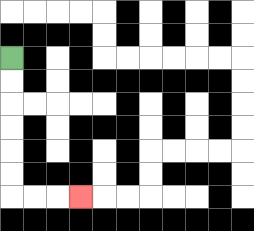{'start': '[0, 2]', 'end': '[3, 8]', 'path_directions': 'D,D,D,D,D,D,R,R,R', 'path_coordinates': '[[0, 2], [0, 3], [0, 4], [0, 5], [0, 6], [0, 7], [0, 8], [1, 8], [2, 8], [3, 8]]'}